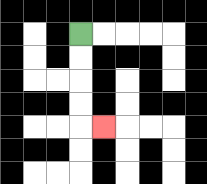{'start': '[3, 1]', 'end': '[4, 5]', 'path_directions': 'D,D,D,D,R', 'path_coordinates': '[[3, 1], [3, 2], [3, 3], [3, 4], [3, 5], [4, 5]]'}